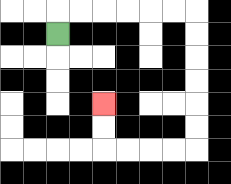{'start': '[2, 1]', 'end': '[4, 4]', 'path_directions': 'U,R,R,R,R,R,R,D,D,D,D,D,D,L,L,L,L,U,U', 'path_coordinates': '[[2, 1], [2, 0], [3, 0], [4, 0], [5, 0], [6, 0], [7, 0], [8, 0], [8, 1], [8, 2], [8, 3], [8, 4], [8, 5], [8, 6], [7, 6], [6, 6], [5, 6], [4, 6], [4, 5], [4, 4]]'}